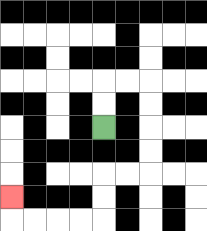{'start': '[4, 5]', 'end': '[0, 8]', 'path_directions': 'U,U,R,R,D,D,D,D,L,L,D,D,L,L,L,L,U', 'path_coordinates': '[[4, 5], [4, 4], [4, 3], [5, 3], [6, 3], [6, 4], [6, 5], [6, 6], [6, 7], [5, 7], [4, 7], [4, 8], [4, 9], [3, 9], [2, 9], [1, 9], [0, 9], [0, 8]]'}